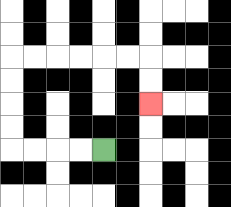{'start': '[4, 6]', 'end': '[6, 4]', 'path_directions': 'L,L,L,L,U,U,U,U,R,R,R,R,R,R,D,D', 'path_coordinates': '[[4, 6], [3, 6], [2, 6], [1, 6], [0, 6], [0, 5], [0, 4], [0, 3], [0, 2], [1, 2], [2, 2], [3, 2], [4, 2], [5, 2], [6, 2], [6, 3], [6, 4]]'}